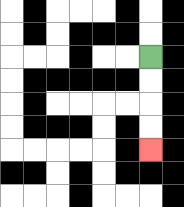{'start': '[6, 2]', 'end': '[6, 6]', 'path_directions': 'D,D,D,D', 'path_coordinates': '[[6, 2], [6, 3], [6, 4], [6, 5], [6, 6]]'}